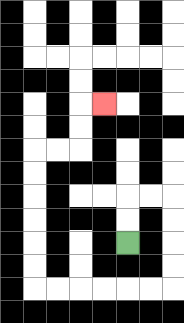{'start': '[5, 10]', 'end': '[4, 4]', 'path_directions': 'U,U,R,R,D,D,D,D,L,L,L,L,L,L,U,U,U,U,U,U,R,R,U,U,R', 'path_coordinates': '[[5, 10], [5, 9], [5, 8], [6, 8], [7, 8], [7, 9], [7, 10], [7, 11], [7, 12], [6, 12], [5, 12], [4, 12], [3, 12], [2, 12], [1, 12], [1, 11], [1, 10], [1, 9], [1, 8], [1, 7], [1, 6], [2, 6], [3, 6], [3, 5], [3, 4], [4, 4]]'}